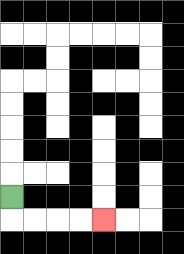{'start': '[0, 8]', 'end': '[4, 9]', 'path_directions': 'D,R,R,R,R', 'path_coordinates': '[[0, 8], [0, 9], [1, 9], [2, 9], [3, 9], [4, 9]]'}